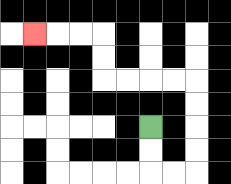{'start': '[6, 5]', 'end': '[1, 1]', 'path_directions': 'D,D,R,R,U,U,U,U,L,L,L,L,U,U,L,L,L', 'path_coordinates': '[[6, 5], [6, 6], [6, 7], [7, 7], [8, 7], [8, 6], [8, 5], [8, 4], [8, 3], [7, 3], [6, 3], [5, 3], [4, 3], [4, 2], [4, 1], [3, 1], [2, 1], [1, 1]]'}